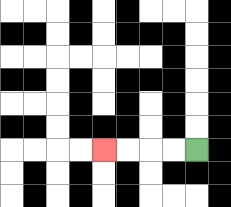{'start': '[8, 6]', 'end': '[4, 6]', 'path_directions': 'L,L,L,L', 'path_coordinates': '[[8, 6], [7, 6], [6, 6], [5, 6], [4, 6]]'}